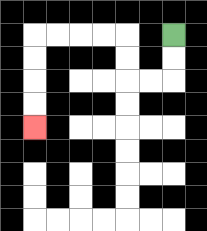{'start': '[7, 1]', 'end': '[1, 5]', 'path_directions': 'D,D,L,L,U,U,L,L,L,L,D,D,D,D', 'path_coordinates': '[[7, 1], [7, 2], [7, 3], [6, 3], [5, 3], [5, 2], [5, 1], [4, 1], [3, 1], [2, 1], [1, 1], [1, 2], [1, 3], [1, 4], [1, 5]]'}